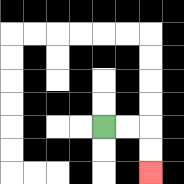{'start': '[4, 5]', 'end': '[6, 7]', 'path_directions': 'R,R,D,D', 'path_coordinates': '[[4, 5], [5, 5], [6, 5], [6, 6], [6, 7]]'}